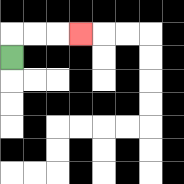{'start': '[0, 2]', 'end': '[3, 1]', 'path_directions': 'U,R,R,R', 'path_coordinates': '[[0, 2], [0, 1], [1, 1], [2, 1], [3, 1]]'}